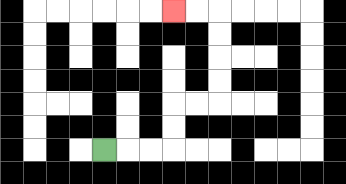{'start': '[4, 6]', 'end': '[7, 0]', 'path_directions': 'R,R,R,U,U,R,R,U,U,U,U,L,L', 'path_coordinates': '[[4, 6], [5, 6], [6, 6], [7, 6], [7, 5], [7, 4], [8, 4], [9, 4], [9, 3], [9, 2], [9, 1], [9, 0], [8, 0], [7, 0]]'}